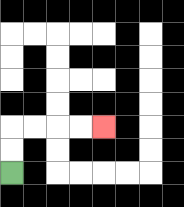{'start': '[0, 7]', 'end': '[4, 5]', 'path_directions': 'U,U,R,R,R,R', 'path_coordinates': '[[0, 7], [0, 6], [0, 5], [1, 5], [2, 5], [3, 5], [4, 5]]'}